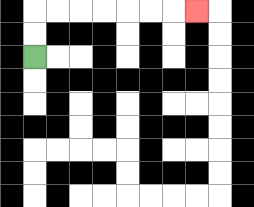{'start': '[1, 2]', 'end': '[8, 0]', 'path_directions': 'U,U,R,R,R,R,R,R,R', 'path_coordinates': '[[1, 2], [1, 1], [1, 0], [2, 0], [3, 0], [4, 0], [5, 0], [6, 0], [7, 0], [8, 0]]'}